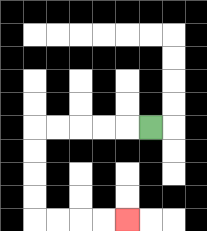{'start': '[6, 5]', 'end': '[5, 9]', 'path_directions': 'L,L,L,L,L,D,D,D,D,R,R,R,R', 'path_coordinates': '[[6, 5], [5, 5], [4, 5], [3, 5], [2, 5], [1, 5], [1, 6], [1, 7], [1, 8], [1, 9], [2, 9], [3, 9], [4, 9], [5, 9]]'}